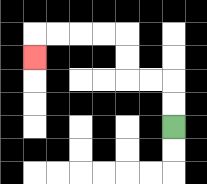{'start': '[7, 5]', 'end': '[1, 2]', 'path_directions': 'U,U,L,L,U,U,L,L,L,L,D', 'path_coordinates': '[[7, 5], [7, 4], [7, 3], [6, 3], [5, 3], [5, 2], [5, 1], [4, 1], [3, 1], [2, 1], [1, 1], [1, 2]]'}